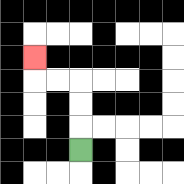{'start': '[3, 6]', 'end': '[1, 2]', 'path_directions': 'U,U,U,L,L,U', 'path_coordinates': '[[3, 6], [3, 5], [3, 4], [3, 3], [2, 3], [1, 3], [1, 2]]'}